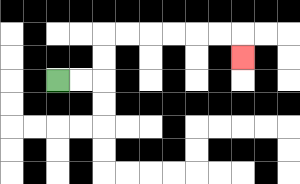{'start': '[2, 3]', 'end': '[10, 2]', 'path_directions': 'R,R,U,U,R,R,R,R,R,R,D', 'path_coordinates': '[[2, 3], [3, 3], [4, 3], [4, 2], [4, 1], [5, 1], [6, 1], [7, 1], [8, 1], [9, 1], [10, 1], [10, 2]]'}